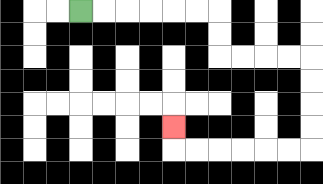{'start': '[3, 0]', 'end': '[7, 5]', 'path_directions': 'R,R,R,R,R,R,D,D,R,R,R,R,D,D,D,D,L,L,L,L,L,L,U', 'path_coordinates': '[[3, 0], [4, 0], [5, 0], [6, 0], [7, 0], [8, 0], [9, 0], [9, 1], [9, 2], [10, 2], [11, 2], [12, 2], [13, 2], [13, 3], [13, 4], [13, 5], [13, 6], [12, 6], [11, 6], [10, 6], [9, 6], [8, 6], [7, 6], [7, 5]]'}